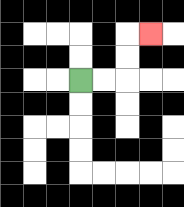{'start': '[3, 3]', 'end': '[6, 1]', 'path_directions': 'R,R,U,U,R', 'path_coordinates': '[[3, 3], [4, 3], [5, 3], [5, 2], [5, 1], [6, 1]]'}